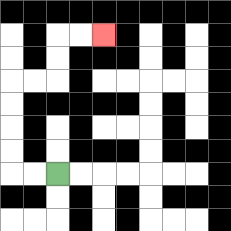{'start': '[2, 7]', 'end': '[4, 1]', 'path_directions': 'L,L,U,U,U,U,R,R,U,U,R,R', 'path_coordinates': '[[2, 7], [1, 7], [0, 7], [0, 6], [0, 5], [0, 4], [0, 3], [1, 3], [2, 3], [2, 2], [2, 1], [3, 1], [4, 1]]'}